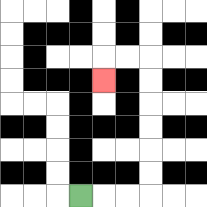{'start': '[3, 8]', 'end': '[4, 3]', 'path_directions': 'R,R,R,U,U,U,U,U,U,L,L,D', 'path_coordinates': '[[3, 8], [4, 8], [5, 8], [6, 8], [6, 7], [6, 6], [6, 5], [6, 4], [6, 3], [6, 2], [5, 2], [4, 2], [4, 3]]'}